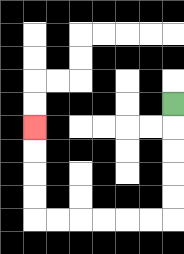{'start': '[7, 4]', 'end': '[1, 5]', 'path_directions': 'D,D,D,D,D,L,L,L,L,L,L,U,U,U,U', 'path_coordinates': '[[7, 4], [7, 5], [7, 6], [7, 7], [7, 8], [7, 9], [6, 9], [5, 9], [4, 9], [3, 9], [2, 9], [1, 9], [1, 8], [1, 7], [1, 6], [1, 5]]'}